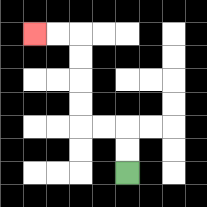{'start': '[5, 7]', 'end': '[1, 1]', 'path_directions': 'U,U,L,L,U,U,U,U,L,L', 'path_coordinates': '[[5, 7], [5, 6], [5, 5], [4, 5], [3, 5], [3, 4], [3, 3], [3, 2], [3, 1], [2, 1], [1, 1]]'}